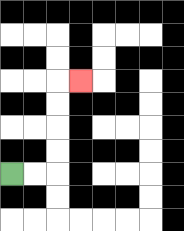{'start': '[0, 7]', 'end': '[3, 3]', 'path_directions': 'R,R,U,U,U,U,R', 'path_coordinates': '[[0, 7], [1, 7], [2, 7], [2, 6], [2, 5], [2, 4], [2, 3], [3, 3]]'}